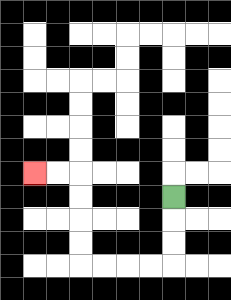{'start': '[7, 8]', 'end': '[1, 7]', 'path_directions': 'D,D,D,L,L,L,L,U,U,U,U,L,L', 'path_coordinates': '[[7, 8], [7, 9], [7, 10], [7, 11], [6, 11], [5, 11], [4, 11], [3, 11], [3, 10], [3, 9], [3, 8], [3, 7], [2, 7], [1, 7]]'}